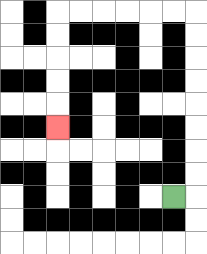{'start': '[7, 8]', 'end': '[2, 5]', 'path_directions': 'R,U,U,U,U,U,U,U,U,L,L,L,L,L,L,D,D,D,D,D', 'path_coordinates': '[[7, 8], [8, 8], [8, 7], [8, 6], [8, 5], [8, 4], [8, 3], [8, 2], [8, 1], [8, 0], [7, 0], [6, 0], [5, 0], [4, 0], [3, 0], [2, 0], [2, 1], [2, 2], [2, 3], [2, 4], [2, 5]]'}